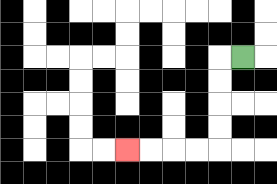{'start': '[10, 2]', 'end': '[5, 6]', 'path_directions': 'L,D,D,D,D,L,L,L,L', 'path_coordinates': '[[10, 2], [9, 2], [9, 3], [9, 4], [9, 5], [9, 6], [8, 6], [7, 6], [6, 6], [5, 6]]'}